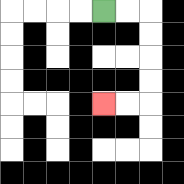{'start': '[4, 0]', 'end': '[4, 4]', 'path_directions': 'R,R,D,D,D,D,L,L', 'path_coordinates': '[[4, 0], [5, 0], [6, 0], [6, 1], [6, 2], [6, 3], [6, 4], [5, 4], [4, 4]]'}